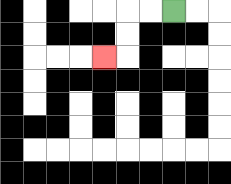{'start': '[7, 0]', 'end': '[4, 2]', 'path_directions': 'L,L,D,D,L', 'path_coordinates': '[[7, 0], [6, 0], [5, 0], [5, 1], [5, 2], [4, 2]]'}